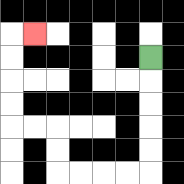{'start': '[6, 2]', 'end': '[1, 1]', 'path_directions': 'D,D,D,D,D,L,L,L,L,U,U,L,L,U,U,U,U,R', 'path_coordinates': '[[6, 2], [6, 3], [6, 4], [6, 5], [6, 6], [6, 7], [5, 7], [4, 7], [3, 7], [2, 7], [2, 6], [2, 5], [1, 5], [0, 5], [0, 4], [0, 3], [0, 2], [0, 1], [1, 1]]'}